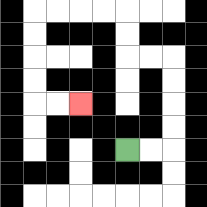{'start': '[5, 6]', 'end': '[3, 4]', 'path_directions': 'R,R,U,U,U,U,L,L,U,U,L,L,L,L,D,D,D,D,R,R', 'path_coordinates': '[[5, 6], [6, 6], [7, 6], [7, 5], [7, 4], [7, 3], [7, 2], [6, 2], [5, 2], [5, 1], [5, 0], [4, 0], [3, 0], [2, 0], [1, 0], [1, 1], [1, 2], [1, 3], [1, 4], [2, 4], [3, 4]]'}